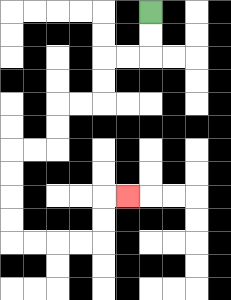{'start': '[6, 0]', 'end': '[5, 8]', 'path_directions': 'D,D,L,L,D,D,L,L,D,D,L,L,D,D,D,D,R,R,R,R,U,U,R', 'path_coordinates': '[[6, 0], [6, 1], [6, 2], [5, 2], [4, 2], [4, 3], [4, 4], [3, 4], [2, 4], [2, 5], [2, 6], [1, 6], [0, 6], [0, 7], [0, 8], [0, 9], [0, 10], [1, 10], [2, 10], [3, 10], [4, 10], [4, 9], [4, 8], [5, 8]]'}